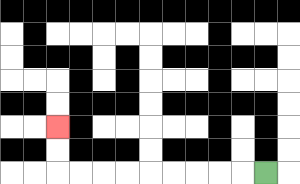{'start': '[11, 7]', 'end': '[2, 5]', 'path_directions': 'L,L,L,L,L,L,L,L,L,U,U', 'path_coordinates': '[[11, 7], [10, 7], [9, 7], [8, 7], [7, 7], [6, 7], [5, 7], [4, 7], [3, 7], [2, 7], [2, 6], [2, 5]]'}